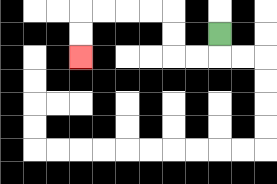{'start': '[9, 1]', 'end': '[3, 2]', 'path_directions': 'D,L,L,U,U,L,L,L,L,D,D', 'path_coordinates': '[[9, 1], [9, 2], [8, 2], [7, 2], [7, 1], [7, 0], [6, 0], [5, 0], [4, 0], [3, 0], [3, 1], [3, 2]]'}